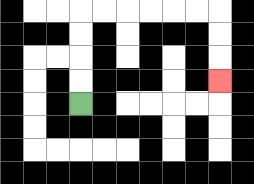{'start': '[3, 4]', 'end': '[9, 3]', 'path_directions': 'U,U,U,U,R,R,R,R,R,R,D,D,D', 'path_coordinates': '[[3, 4], [3, 3], [3, 2], [3, 1], [3, 0], [4, 0], [5, 0], [6, 0], [7, 0], [8, 0], [9, 0], [9, 1], [9, 2], [9, 3]]'}